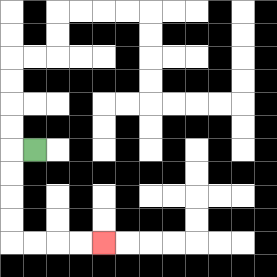{'start': '[1, 6]', 'end': '[4, 10]', 'path_directions': 'L,D,D,D,D,R,R,R,R', 'path_coordinates': '[[1, 6], [0, 6], [0, 7], [0, 8], [0, 9], [0, 10], [1, 10], [2, 10], [3, 10], [4, 10]]'}